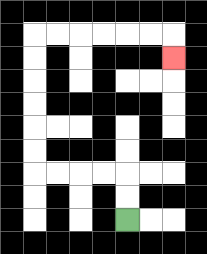{'start': '[5, 9]', 'end': '[7, 2]', 'path_directions': 'U,U,L,L,L,L,U,U,U,U,U,U,R,R,R,R,R,R,D', 'path_coordinates': '[[5, 9], [5, 8], [5, 7], [4, 7], [3, 7], [2, 7], [1, 7], [1, 6], [1, 5], [1, 4], [1, 3], [1, 2], [1, 1], [2, 1], [3, 1], [4, 1], [5, 1], [6, 1], [7, 1], [7, 2]]'}